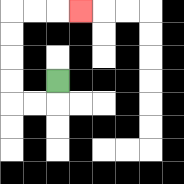{'start': '[2, 3]', 'end': '[3, 0]', 'path_directions': 'D,L,L,U,U,U,U,R,R,R', 'path_coordinates': '[[2, 3], [2, 4], [1, 4], [0, 4], [0, 3], [0, 2], [0, 1], [0, 0], [1, 0], [2, 0], [3, 0]]'}